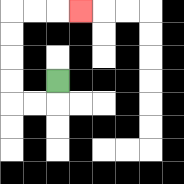{'start': '[2, 3]', 'end': '[3, 0]', 'path_directions': 'D,L,L,U,U,U,U,R,R,R', 'path_coordinates': '[[2, 3], [2, 4], [1, 4], [0, 4], [0, 3], [0, 2], [0, 1], [0, 0], [1, 0], [2, 0], [3, 0]]'}